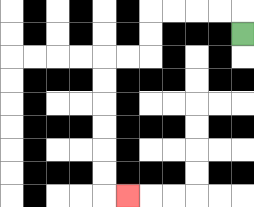{'start': '[10, 1]', 'end': '[5, 8]', 'path_directions': 'U,L,L,L,L,D,D,L,L,D,D,D,D,D,D,R', 'path_coordinates': '[[10, 1], [10, 0], [9, 0], [8, 0], [7, 0], [6, 0], [6, 1], [6, 2], [5, 2], [4, 2], [4, 3], [4, 4], [4, 5], [4, 6], [4, 7], [4, 8], [5, 8]]'}